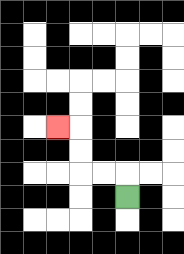{'start': '[5, 8]', 'end': '[2, 5]', 'path_directions': 'U,L,L,U,U,L', 'path_coordinates': '[[5, 8], [5, 7], [4, 7], [3, 7], [3, 6], [3, 5], [2, 5]]'}